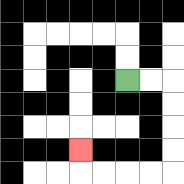{'start': '[5, 3]', 'end': '[3, 6]', 'path_directions': 'R,R,D,D,D,D,L,L,L,L,U', 'path_coordinates': '[[5, 3], [6, 3], [7, 3], [7, 4], [7, 5], [7, 6], [7, 7], [6, 7], [5, 7], [4, 7], [3, 7], [3, 6]]'}